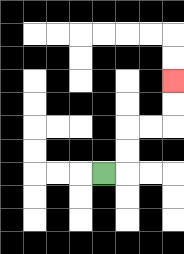{'start': '[4, 7]', 'end': '[7, 3]', 'path_directions': 'R,U,U,R,R,U,U', 'path_coordinates': '[[4, 7], [5, 7], [5, 6], [5, 5], [6, 5], [7, 5], [7, 4], [7, 3]]'}